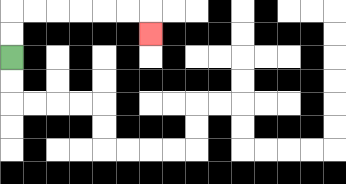{'start': '[0, 2]', 'end': '[6, 1]', 'path_directions': 'U,U,R,R,R,R,R,R,D', 'path_coordinates': '[[0, 2], [0, 1], [0, 0], [1, 0], [2, 0], [3, 0], [4, 0], [5, 0], [6, 0], [6, 1]]'}